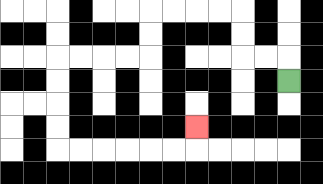{'start': '[12, 3]', 'end': '[8, 5]', 'path_directions': 'U,L,L,U,U,L,L,L,L,D,D,L,L,L,L,D,D,D,D,R,R,R,R,R,R,U', 'path_coordinates': '[[12, 3], [12, 2], [11, 2], [10, 2], [10, 1], [10, 0], [9, 0], [8, 0], [7, 0], [6, 0], [6, 1], [6, 2], [5, 2], [4, 2], [3, 2], [2, 2], [2, 3], [2, 4], [2, 5], [2, 6], [3, 6], [4, 6], [5, 6], [6, 6], [7, 6], [8, 6], [8, 5]]'}